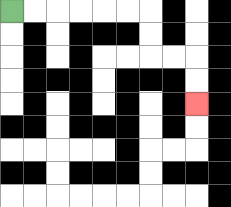{'start': '[0, 0]', 'end': '[8, 4]', 'path_directions': 'R,R,R,R,R,R,D,D,R,R,D,D', 'path_coordinates': '[[0, 0], [1, 0], [2, 0], [3, 0], [4, 0], [5, 0], [6, 0], [6, 1], [6, 2], [7, 2], [8, 2], [8, 3], [8, 4]]'}